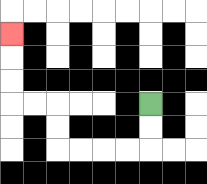{'start': '[6, 4]', 'end': '[0, 1]', 'path_directions': 'D,D,L,L,L,L,U,U,L,L,U,U,U', 'path_coordinates': '[[6, 4], [6, 5], [6, 6], [5, 6], [4, 6], [3, 6], [2, 6], [2, 5], [2, 4], [1, 4], [0, 4], [0, 3], [0, 2], [0, 1]]'}